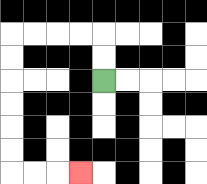{'start': '[4, 3]', 'end': '[3, 7]', 'path_directions': 'U,U,L,L,L,L,D,D,D,D,D,D,R,R,R', 'path_coordinates': '[[4, 3], [4, 2], [4, 1], [3, 1], [2, 1], [1, 1], [0, 1], [0, 2], [0, 3], [0, 4], [0, 5], [0, 6], [0, 7], [1, 7], [2, 7], [3, 7]]'}